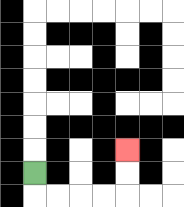{'start': '[1, 7]', 'end': '[5, 6]', 'path_directions': 'D,R,R,R,R,U,U', 'path_coordinates': '[[1, 7], [1, 8], [2, 8], [3, 8], [4, 8], [5, 8], [5, 7], [5, 6]]'}